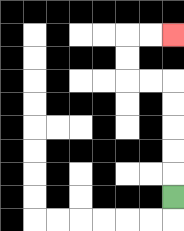{'start': '[7, 8]', 'end': '[7, 1]', 'path_directions': 'U,U,U,U,U,L,L,U,U,R,R', 'path_coordinates': '[[7, 8], [7, 7], [7, 6], [7, 5], [7, 4], [7, 3], [6, 3], [5, 3], [5, 2], [5, 1], [6, 1], [7, 1]]'}